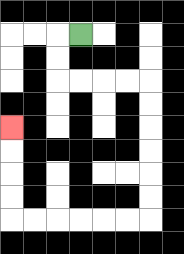{'start': '[3, 1]', 'end': '[0, 5]', 'path_directions': 'L,D,D,R,R,R,R,D,D,D,D,D,D,L,L,L,L,L,L,U,U,U,U', 'path_coordinates': '[[3, 1], [2, 1], [2, 2], [2, 3], [3, 3], [4, 3], [5, 3], [6, 3], [6, 4], [6, 5], [6, 6], [6, 7], [6, 8], [6, 9], [5, 9], [4, 9], [3, 9], [2, 9], [1, 9], [0, 9], [0, 8], [0, 7], [0, 6], [0, 5]]'}